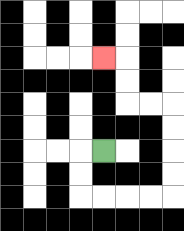{'start': '[4, 6]', 'end': '[4, 2]', 'path_directions': 'L,D,D,R,R,R,R,U,U,U,U,L,L,U,U,L', 'path_coordinates': '[[4, 6], [3, 6], [3, 7], [3, 8], [4, 8], [5, 8], [6, 8], [7, 8], [7, 7], [7, 6], [7, 5], [7, 4], [6, 4], [5, 4], [5, 3], [5, 2], [4, 2]]'}